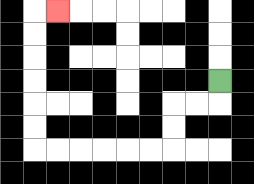{'start': '[9, 3]', 'end': '[2, 0]', 'path_directions': 'D,L,L,D,D,L,L,L,L,L,L,U,U,U,U,U,U,R', 'path_coordinates': '[[9, 3], [9, 4], [8, 4], [7, 4], [7, 5], [7, 6], [6, 6], [5, 6], [4, 6], [3, 6], [2, 6], [1, 6], [1, 5], [1, 4], [1, 3], [1, 2], [1, 1], [1, 0], [2, 0]]'}